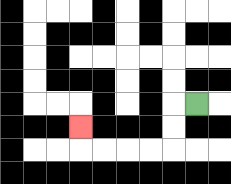{'start': '[8, 4]', 'end': '[3, 5]', 'path_directions': 'L,D,D,L,L,L,L,U', 'path_coordinates': '[[8, 4], [7, 4], [7, 5], [7, 6], [6, 6], [5, 6], [4, 6], [3, 6], [3, 5]]'}